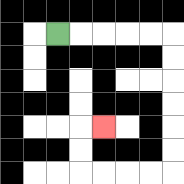{'start': '[2, 1]', 'end': '[4, 5]', 'path_directions': 'R,R,R,R,R,D,D,D,D,D,D,L,L,L,L,U,U,R', 'path_coordinates': '[[2, 1], [3, 1], [4, 1], [5, 1], [6, 1], [7, 1], [7, 2], [7, 3], [7, 4], [7, 5], [7, 6], [7, 7], [6, 7], [5, 7], [4, 7], [3, 7], [3, 6], [3, 5], [4, 5]]'}